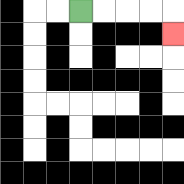{'start': '[3, 0]', 'end': '[7, 1]', 'path_directions': 'R,R,R,R,D', 'path_coordinates': '[[3, 0], [4, 0], [5, 0], [6, 0], [7, 0], [7, 1]]'}